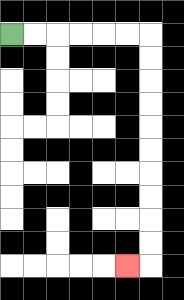{'start': '[0, 1]', 'end': '[5, 11]', 'path_directions': 'R,R,R,R,R,R,D,D,D,D,D,D,D,D,D,D,L', 'path_coordinates': '[[0, 1], [1, 1], [2, 1], [3, 1], [4, 1], [5, 1], [6, 1], [6, 2], [6, 3], [6, 4], [6, 5], [6, 6], [6, 7], [6, 8], [6, 9], [6, 10], [6, 11], [5, 11]]'}